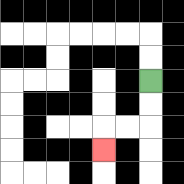{'start': '[6, 3]', 'end': '[4, 6]', 'path_directions': 'D,D,L,L,D', 'path_coordinates': '[[6, 3], [6, 4], [6, 5], [5, 5], [4, 5], [4, 6]]'}